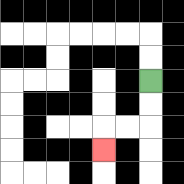{'start': '[6, 3]', 'end': '[4, 6]', 'path_directions': 'D,D,L,L,D', 'path_coordinates': '[[6, 3], [6, 4], [6, 5], [5, 5], [4, 5], [4, 6]]'}